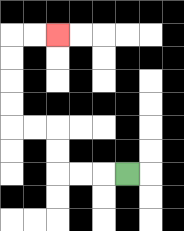{'start': '[5, 7]', 'end': '[2, 1]', 'path_directions': 'L,L,L,U,U,L,L,U,U,U,U,R,R', 'path_coordinates': '[[5, 7], [4, 7], [3, 7], [2, 7], [2, 6], [2, 5], [1, 5], [0, 5], [0, 4], [0, 3], [0, 2], [0, 1], [1, 1], [2, 1]]'}